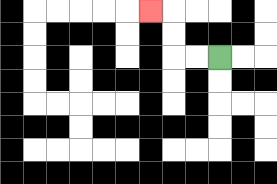{'start': '[9, 2]', 'end': '[6, 0]', 'path_directions': 'L,L,U,U,L', 'path_coordinates': '[[9, 2], [8, 2], [7, 2], [7, 1], [7, 0], [6, 0]]'}